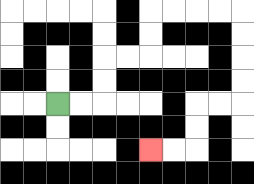{'start': '[2, 4]', 'end': '[6, 6]', 'path_directions': 'R,R,U,U,R,R,U,U,R,R,R,R,D,D,D,D,L,L,D,D,L,L', 'path_coordinates': '[[2, 4], [3, 4], [4, 4], [4, 3], [4, 2], [5, 2], [6, 2], [6, 1], [6, 0], [7, 0], [8, 0], [9, 0], [10, 0], [10, 1], [10, 2], [10, 3], [10, 4], [9, 4], [8, 4], [8, 5], [8, 6], [7, 6], [6, 6]]'}